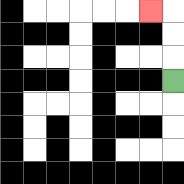{'start': '[7, 3]', 'end': '[6, 0]', 'path_directions': 'U,U,U,L', 'path_coordinates': '[[7, 3], [7, 2], [7, 1], [7, 0], [6, 0]]'}